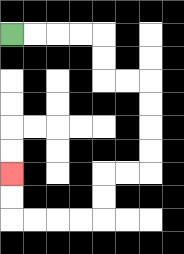{'start': '[0, 1]', 'end': '[0, 7]', 'path_directions': 'R,R,R,R,D,D,R,R,D,D,D,D,L,L,D,D,L,L,L,L,U,U', 'path_coordinates': '[[0, 1], [1, 1], [2, 1], [3, 1], [4, 1], [4, 2], [4, 3], [5, 3], [6, 3], [6, 4], [6, 5], [6, 6], [6, 7], [5, 7], [4, 7], [4, 8], [4, 9], [3, 9], [2, 9], [1, 9], [0, 9], [0, 8], [0, 7]]'}